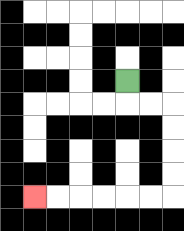{'start': '[5, 3]', 'end': '[1, 8]', 'path_directions': 'D,R,R,D,D,D,D,L,L,L,L,L,L', 'path_coordinates': '[[5, 3], [5, 4], [6, 4], [7, 4], [7, 5], [7, 6], [7, 7], [7, 8], [6, 8], [5, 8], [4, 8], [3, 8], [2, 8], [1, 8]]'}